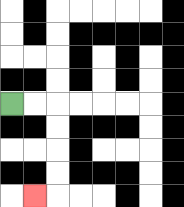{'start': '[0, 4]', 'end': '[1, 8]', 'path_directions': 'R,R,D,D,D,D,L', 'path_coordinates': '[[0, 4], [1, 4], [2, 4], [2, 5], [2, 6], [2, 7], [2, 8], [1, 8]]'}